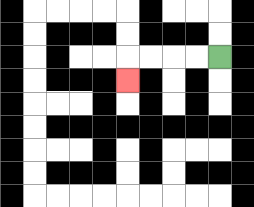{'start': '[9, 2]', 'end': '[5, 3]', 'path_directions': 'L,L,L,L,D', 'path_coordinates': '[[9, 2], [8, 2], [7, 2], [6, 2], [5, 2], [5, 3]]'}